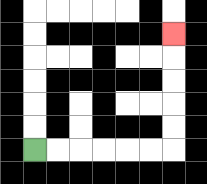{'start': '[1, 6]', 'end': '[7, 1]', 'path_directions': 'R,R,R,R,R,R,U,U,U,U,U', 'path_coordinates': '[[1, 6], [2, 6], [3, 6], [4, 6], [5, 6], [6, 6], [7, 6], [7, 5], [7, 4], [7, 3], [7, 2], [7, 1]]'}